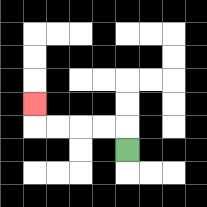{'start': '[5, 6]', 'end': '[1, 4]', 'path_directions': 'U,L,L,L,L,U', 'path_coordinates': '[[5, 6], [5, 5], [4, 5], [3, 5], [2, 5], [1, 5], [1, 4]]'}